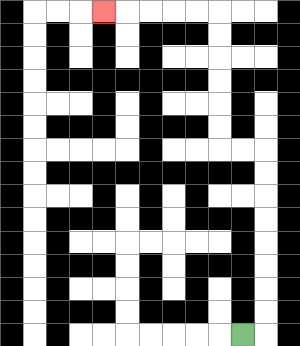{'start': '[10, 14]', 'end': '[4, 0]', 'path_directions': 'R,U,U,U,U,U,U,U,U,L,L,U,U,U,U,U,U,L,L,L,L,L', 'path_coordinates': '[[10, 14], [11, 14], [11, 13], [11, 12], [11, 11], [11, 10], [11, 9], [11, 8], [11, 7], [11, 6], [10, 6], [9, 6], [9, 5], [9, 4], [9, 3], [9, 2], [9, 1], [9, 0], [8, 0], [7, 0], [6, 0], [5, 0], [4, 0]]'}